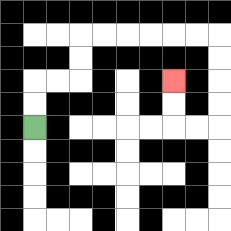{'start': '[1, 5]', 'end': '[7, 3]', 'path_directions': 'U,U,R,R,U,U,R,R,R,R,R,R,D,D,D,D,L,L,U,U', 'path_coordinates': '[[1, 5], [1, 4], [1, 3], [2, 3], [3, 3], [3, 2], [3, 1], [4, 1], [5, 1], [6, 1], [7, 1], [8, 1], [9, 1], [9, 2], [9, 3], [9, 4], [9, 5], [8, 5], [7, 5], [7, 4], [7, 3]]'}